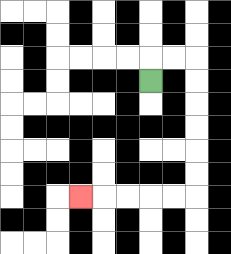{'start': '[6, 3]', 'end': '[3, 8]', 'path_directions': 'U,R,R,D,D,D,D,D,D,L,L,L,L,L', 'path_coordinates': '[[6, 3], [6, 2], [7, 2], [8, 2], [8, 3], [8, 4], [8, 5], [8, 6], [8, 7], [8, 8], [7, 8], [6, 8], [5, 8], [4, 8], [3, 8]]'}